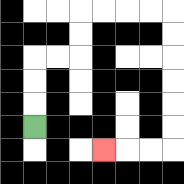{'start': '[1, 5]', 'end': '[4, 6]', 'path_directions': 'U,U,U,R,R,U,U,R,R,R,R,D,D,D,D,D,D,L,L,L', 'path_coordinates': '[[1, 5], [1, 4], [1, 3], [1, 2], [2, 2], [3, 2], [3, 1], [3, 0], [4, 0], [5, 0], [6, 0], [7, 0], [7, 1], [7, 2], [7, 3], [7, 4], [7, 5], [7, 6], [6, 6], [5, 6], [4, 6]]'}